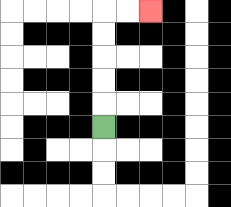{'start': '[4, 5]', 'end': '[6, 0]', 'path_directions': 'U,U,U,U,U,R,R', 'path_coordinates': '[[4, 5], [4, 4], [4, 3], [4, 2], [4, 1], [4, 0], [5, 0], [6, 0]]'}